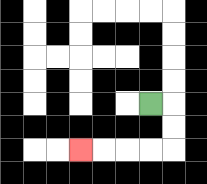{'start': '[6, 4]', 'end': '[3, 6]', 'path_directions': 'R,D,D,L,L,L,L', 'path_coordinates': '[[6, 4], [7, 4], [7, 5], [7, 6], [6, 6], [5, 6], [4, 6], [3, 6]]'}